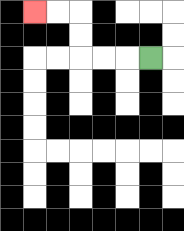{'start': '[6, 2]', 'end': '[1, 0]', 'path_directions': 'L,L,L,U,U,L,L', 'path_coordinates': '[[6, 2], [5, 2], [4, 2], [3, 2], [3, 1], [3, 0], [2, 0], [1, 0]]'}